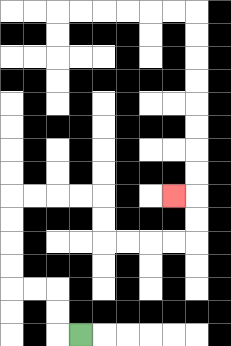{'start': '[3, 14]', 'end': '[7, 8]', 'path_directions': 'L,U,U,L,L,U,U,U,U,R,R,R,R,D,D,R,R,R,R,U,U,L', 'path_coordinates': '[[3, 14], [2, 14], [2, 13], [2, 12], [1, 12], [0, 12], [0, 11], [0, 10], [0, 9], [0, 8], [1, 8], [2, 8], [3, 8], [4, 8], [4, 9], [4, 10], [5, 10], [6, 10], [7, 10], [8, 10], [8, 9], [8, 8], [7, 8]]'}